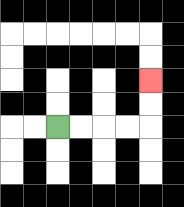{'start': '[2, 5]', 'end': '[6, 3]', 'path_directions': 'R,R,R,R,U,U', 'path_coordinates': '[[2, 5], [3, 5], [4, 5], [5, 5], [6, 5], [6, 4], [6, 3]]'}